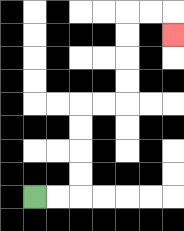{'start': '[1, 8]', 'end': '[7, 1]', 'path_directions': 'R,R,U,U,U,U,R,R,U,U,U,U,R,R,D', 'path_coordinates': '[[1, 8], [2, 8], [3, 8], [3, 7], [3, 6], [3, 5], [3, 4], [4, 4], [5, 4], [5, 3], [5, 2], [5, 1], [5, 0], [6, 0], [7, 0], [7, 1]]'}